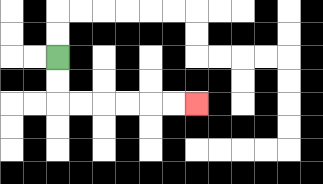{'start': '[2, 2]', 'end': '[8, 4]', 'path_directions': 'D,D,R,R,R,R,R,R', 'path_coordinates': '[[2, 2], [2, 3], [2, 4], [3, 4], [4, 4], [5, 4], [6, 4], [7, 4], [8, 4]]'}